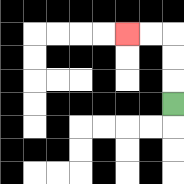{'start': '[7, 4]', 'end': '[5, 1]', 'path_directions': 'U,U,U,L,L', 'path_coordinates': '[[7, 4], [7, 3], [7, 2], [7, 1], [6, 1], [5, 1]]'}